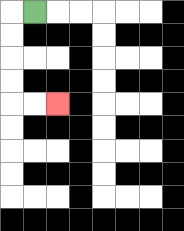{'start': '[1, 0]', 'end': '[2, 4]', 'path_directions': 'L,D,D,D,D,R,R', 'path_coordinates': '[[1, 0], [0, 0], [0, 1], [0, 2], [0, 3], [0, 4], [1, 4], [2, 4]]'}